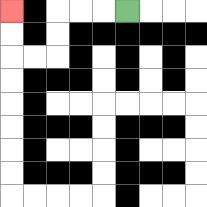{'start': '[5, 0]', 'end': '[0, 0]', 'path_directions': 'L,L,L,D,D,L,L,U,U', 'path_coordinates': '[[5, 0], [4, 0], [3, 0], [2, 0], [2, 1], [2, 2], [1, 2], [0, 2], [0, 1], [0, 0]]'}